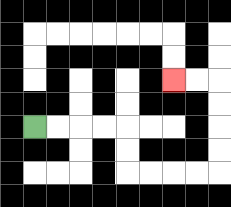{'start': '[1, 5]', 'end': '[7, 3]', 'path_directions': 'R,R,R,R,D,D,R,R,R,R,U,U,U,U,L,L', 'path_coordinates': '[[1, 5], [2, 5], [3, 5], [4, 5], [5, 5], [5, 6], [5, 7], [6, 7], [7, 7], [8, 7], [9, 7], [9, 6], [9, 5], [9, 4], [9, 3], [8, 3], [7, 3]]'}